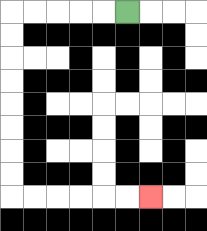{'start': '[5, 0]', 'end': '[6, 8]', 'path_directions': 'L,L,L,L,L,D,D,D,D,D,D,D,D,R,R,R,R,R,R', 'path_coordinates': '[[5, 0], [4, 0], [3, 0], [2, 0], [1, 0], [0, 0], [0, 1], [0, 2], [0, 3], [0, 4], [0, 5], [0, 6], [0, 7], [0, 8], [1, 8], [2, 8], [3, 8], [4, 8], [5, 8], [6, 8]]'}